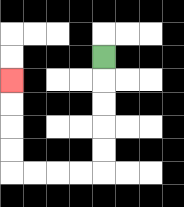{'start': '[4, 2]', 'end': '[0, 3]', 'path_directions': 'D,D,D,D,D,L,L,L,L,U,U,U,U', 'path_coordinates': '[[4, 2], [4, 3], [4, 4], [4, 5], [4, 6], [4, 7], [3, 7], [2, 7], [1, 7], [0, 7], [0, 6], [0, 5], [0, 4], [0, 3]]'}